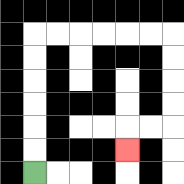{'start': '[1, 7]', 'end': '[5, 6]', 'path_directions': 'U,U,U,U,U,U,R,R,R,R,R,R,D,D,D,D,L,L,D', 'path_coordinates': '[[1, 7], [1, 6], [1, 5], [1, 4], [1, 3], [1, 2], [1, 1], [2, 1], [3, 1], [4, 1], [5, 1], [6, 1], [7, 1], [7, 2], [7, 3], [7, 4], [7, 5], [6, 5], [5, 5], [5, 6]]'}